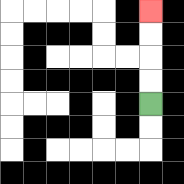{'start': '[6, 4]', 'end': '[6, 0]', 'path_directions': 'U,U,U,U', 'path_coordinates': '[[6, 4], [6, 3], [6, 2], [6, 1], [6, 0]]'}